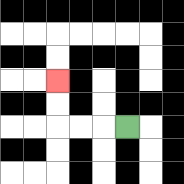{'start': '[5, 5]', 'end': '[2, 3]', 'path_directions': 'L,L,L,U,U', 'path_coordinates': '[[5, 5], [4, 5], [3, 5], [2, 5], [2, 4], [2, 3]]'}